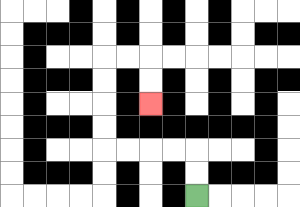{'start': '[8, 8]', 'end': '[6, 4]', 'path_directions': 'U,U,L,L,L,L,U,U,U,U,R,R,D,D', 'path_coordinates': '[[8, 8], [8, 7], [8, 6], [7, 6], [6, 6], [5, 6], [4, 6], [4, 5], [4, 4], [4, 3], [4, 2], [5, 2], [6, 2], [6, 3], [6, 4]]'}